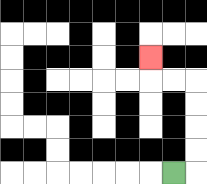{'start': '[7, 7]', 'end': '[6, 2]', 'path_directions': 'R,U,U,U,U,L,L,U', 'path_coordinates': '[[7, 7], [8, 7], [8, 6], [8, 5], [8, 4], [8, 3], [7, 3], [6, 3], [6, 2]]'}